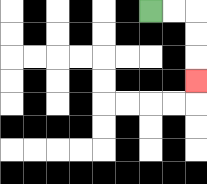{'start': '[6, 0]', 'end': '[8, 3]', 'path_directions': 'R,R,D,D,D', 'path_coordinates': '[[6, 0], [7, 0], [8, 0], [8, 1], [8, 2], [8, 3]]'}